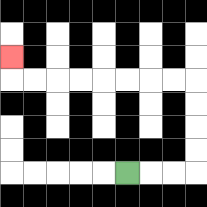{'start': '[5, 7]', 'end': '[0, 2]', 'path_directions': 'R,R,R,U,U,U,U,L,L,L,L,L,L,L,L,U', 'path_coordinates': '[[5, 7], [6, 7], [7, 7], [8, 7], [8, 6], [8, 5], [8, 4], [8, 3], [7, 3], [6, 3], [5, 3], [4, 3], [3, 3], [2, 3], [1, 3], [0, 3], [0, 2]]'}